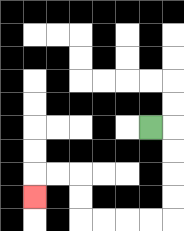{'start': '[6, 5]', 'end': '[1, 8]', 'path_directions': 'R,D,D,D,D,L,L,L,L,U,U,L,L,D', 'path_coordinates': '[[6, 5], [7, 5], [7, 6], [7, 7], [7, 8], [7, 9], [6, 9], [5, 9], [4, 9], [3, 9], [3, 8], [3, 7], [2, 7], [1, 7], [1, 8]]'}